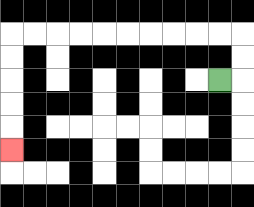{'start': '[9, 3]', 'end': '[0, 6]', 'path_directions': 'R,U,U,L,L,L,L,L,L,L,L,L,L,D,D,D,D,D', 'path_coordinates': '[[9, 3], [10, 3], [10, 2], [10, 1], [9, 1], [8, 1], [7, 1], [6, 1], [5, 1], [4, 1], [3, 1], [2, 1], [1, 1], [0, 1], [0, 2], [0, 3], [0, 4], [0, 5], [0, 6]]'}